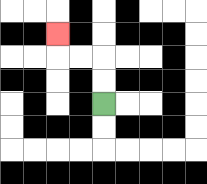{'start': '[4, 4]', 'end': '[2, 1]', 'path_directions': 'U,U,L,L,U', 'path_coordinates': '[[4, 4], [4, 3], [4, 2], [3, 2], [2, 2], [2, 1]]'}